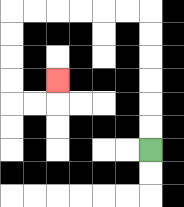{'start': '[6, 6]', 'end': '[2, 3]', 'path_directions': 'U,U,U,U,U,U,L,L,L,L,L,L,D,D,D,D,R,R,U', 'path_coordinates': '[[6, 6], [6, 5], [6, 4], [6, 3], [6, 2], [6, 1], [6, 0], [5, 0], [4, 0], [3, 0], [2, 0], [1, 0], [0, 0], [0, 1], [0, 2], [0, 3], [0, 4], [1, 4], [2, 4], [2, 3]]'}